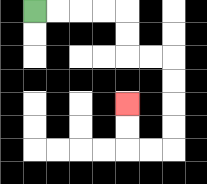{'start': '[1, 0]', 'end': '[5, 4]', 'path_directions': 'R,R,R,R,D,D,R,R,D,D,D,D,L,L,U,U', 'path_coordinates': '[[1, 0], [2, 0], [3, 0], [4, 0], [5, 0], [5, 1], [5, 2], [6, 2], [7, 2], [7, 3], [7, 4], [7, 5], [7, 6], [6, 6], [5, 6], [5, 5], [5, 4]]'}